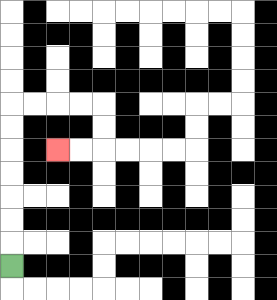{'start': '[0, 11]', 'end': '[2, 6]', 'path_directions': 'U,U,U,U,U,U,U,R,R,R,R,D,D,L,L', 'path_coordinates': '[[0, 11], [0, 10], [0, 9], [0, 8], [0, 7], [0, 6], [0, 5], [0, 4], [1, 4], [2, 4], [3, 4], [4, 4], [4, 5], [4, 6], [3, 6], [2, 6]]'}